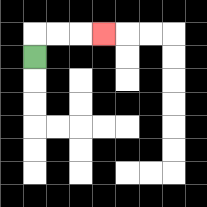{'start': '[1, 2]', 'end': '[4, 1]', 'path_directions': 'U,R,R,R', 'path_coordinates': '[[1, 2], [1, 1], [2, 1], [3, 1], [4, 1]]'}